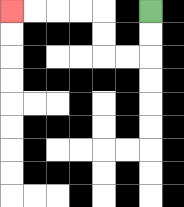{'start': '[6, 0]', 'end': '[0, 0]', 'path_directions': 'D,D,L,L,U,U,L,L,L,L', 'path_coordinates': '[[6, 0], [6, 1], [6, 2], [5, 2], [4, 2], [4, 1], [4, 0], [3, 0], [2, 0], [1, 0], [0, 0]]'}